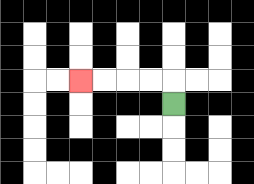{'start': '[7, 4]', 'end': '[3, 3]', 'path_directions': 'U,L,L,L,L', 'path_coordinates': '[[7, 4], [7, 3], [6, 3], [5, 3], [4, 3], [3, 3]]'}